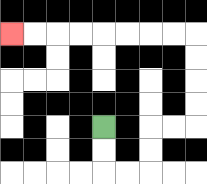{'start': '[4, 5]', 'end': '[0, 1]', 'path_directions': 'D,D,R,R,U,U,R,R,U,U,U,U,L,L,L,L,L,L,L,L', 'path_coordinates': '[[4, 5], [4, 6], [4, 7], [5, 7], [6, 7], [6, 6], [6, 5], [7, 5], [8, 5], [8, 4], [8, 3], [8, 2], [8, 1], [7, 1], [6, 1], [5, 1], [4, 1], [3, 1], [2, 1], [1, 1], [0, 1]]'}